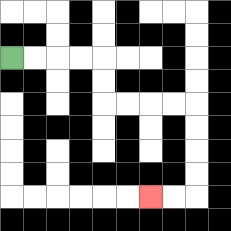{'start': '[0, 2]', 'end': '[6, 8]', 'path_directions': 'R,R,R,R,D,D,R,R,R,R,D,D,D,D,L,L', 'path_coordinates': '[[0, 2], [1, 2], [2, 2], [3, 2], [4, 2], [4, 3], [4, 4], [5, 4], [6, 4], [7, 4], [8, 4], [8, 5], [8, 6], [8, 7], [8, 8], [7, 8], [6, 8]]'}